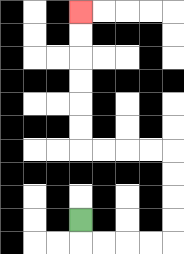{'start': '[3, 9]', 'end': '[3, 0]', 'path_directions': 'D,R,R,R,R,U,U,U,U,L,L,L,L,U,U,U,U,U,U', 'path_coordinates': '[[3, 9], [3, 10], [4, 10], [5, 10], [6, 10], [7, 10], [7, 9], [7, 8], [7, 7], [7, 6], [6, 6], [5, 6], [4, 6], [3, 6], [3, 5], [3, 4], [3, 3], [3, 2], [3, 1], [3, 0]]'}